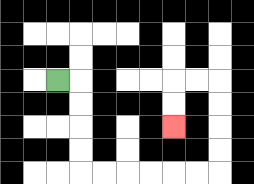{'start': '[2, 3]', 'end': '[7, 5]', 'path_directions': 'R,D,D,D,D,R,R,R,R,R,R,U,U,U,U,L,L,D,D', 'path_coordinates': '[[2, 3], [3, 3], [3, 4], [3, 5], [3, 6], [3, 7], [4, 7], [5, 7], [6, 7], [7, 7], [8, 7], [9, 7], [9, 6], [9, 5], [9, 4], [9, 3], [8, 3], [7, 3], [7, 4], [7, 5]]'}